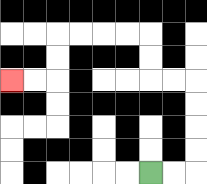{'start': '[6, 7]', 'end': '[0, 3]', 'path_directions': 'R,R,U,U,U,U,L,L,U,U,L,L,L,L,D,D,L,L', 'path_coordinates': '[[6, 7], [7, 7], [8, 7], [8, 6], [8, 5], [8, 4], [8, 3], [7, 3], [6, 3], [6, 2], [6, 1], [5, 1], [4, 1], [3, 1], [2, 1], [2, 2], [2, 3], [1, 3], [0, 3]]'}